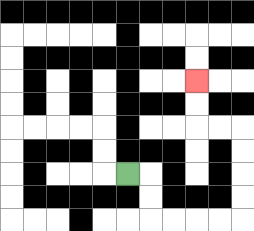{'start': '[5, 7]', 'end': '[8, 3]', 'path_directions': 'R,D,D,R,R,R,R,U,U,U,U,L,L,U,U', 'path_coordinates': '[[5, 7], [6, 7], [6, 8], [6, 9], [7, 9], [8, 9], [9, 9], [10, 9], [10, 8], [10, 7], [10, 6], [10, 5], [9, 5], [8, 5], [8, 4], [8, 3]]'}